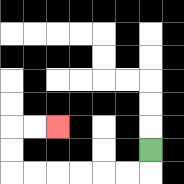{'start': '[6, 6]', 'end': '[2, 5]', 'path_directions': 'D,L,L,L,L,L,L,U,U,R,R', 'path_coordinates': '[[6, 6], [6, 7], [5, 7], [4, 7], [3, 7], [2, 7], [1, 7], [0, 7], [0, 6], [0, 5], [1, 5], [2, 5]]'}